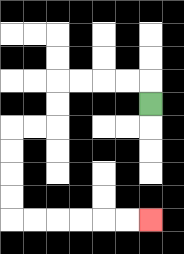{'start': '[6, 4]', 'end': '[6, 9]', 'path_directions': 'U,L,L,L,L,D,D,L,L,D,D,D,D,R,R,R,R,R,R', 'path_coordinates': '[[6, 4], [6, 3], [5, 3], [4, 3], [3, 3], [2, 3], [2, 4], [2, 5], [1, 5], [0, 5], [0, 6], [0, 7], [0, 8], [0, 9], [1, 9], [2, 9], [3, 9], [4, 9], [5, 9], [6, 9]]'}